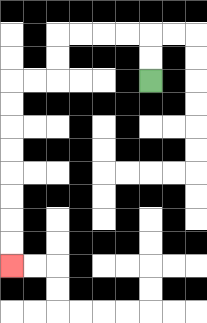{'start': '[6, 3]', 'end': '[0, 11]', 'path_directions': 'U,U,L,L,L,L,D,D,L,L,D,D,D,D,D,D,D,D', 'path_coordinates': '[[6, 3], [6, 2], [6, 1], [5, 1], [4, 1], [3, 1], [2, 1], [2, 2], [2, 3], [1, 3], [0, 3], [0, 4], [0, 5], [0, 6], [0, 7], [0, 8], [0, 9], [0, 10], [0, 11]]'}